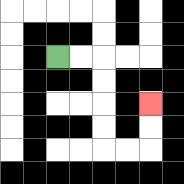{'start': '[2, 2]', 'end': '[6, 4]', 'path_directions': 'R,R,D,D,D,D,R,R,U,U', 'path_coordinates': '[[2, 2], [3, 2], [4, 2], [4, 3], [4, 4], [4, 5], [4, 6], [5, 6], [6, 6], [6, 5], [6, 4]]'}